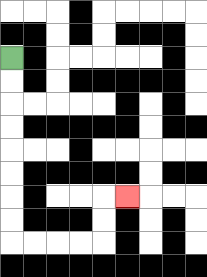{'start': '[0, 2]', 'end': '[5, 8]', 'path_directions': 'D,D,D,D,D,D,D,D,R,R,R,R,U,U,R', 'path_coordinates': '[[0, 2], [0, 3], [0, 4], [0, 5], [0, 6], [0, 7], [0, 8], [0, 9], [0, 10], [1, 10], [2, 10], [3, 10], [4, 10], [4, 9], [4, 8], [5, 8]]'}